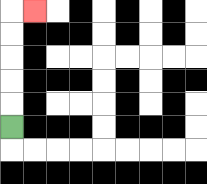{'start': '[0, 5]', 'end': '[1, 0]', 'path_directions': 'U,U,U,U,U,R', 'path_coordinates': '[[0, 5], [0, 4], [0, 3], [0, 2], [0, 1], [0, 0], [1, 0]]'}